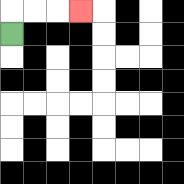{'start': '[0, 1]', 'end': '[3, 0]', 'path_directions': 'U,R,R,R', 'path_coordinates': '[[0, 1], [0, 0], [1, 0], [2, 0], [3, 0]]'}